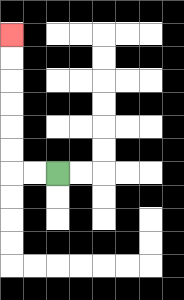{'start': '[2, 7]', 'end': '[0, 1]', 'path_directions': 'L,L,U,U,U,U,U,U', 'path_coordinates': '[[2, 7], [1, 7], [0, 7], [0, 6], [0, 5], [0, 4], [0, 3], [0, 2], [0, 1]]'}